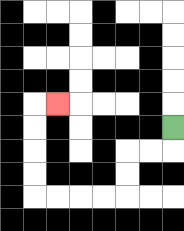{'start': '[7, 5]', 'end': '[2, 4]', 'path_directions': 'D,L,L,D,D,L,L,L,L,U,U,U,U,R', 'path_coordinates': '[[7, 5], [7, 6], [6, 6], [5, 6], [5, 7], [5, 8], [4, 8], [3, 8], [2, 8], [1, 8], [1, 7], [1, 6], [1, 5], [1, 4], [2, 4]]'}